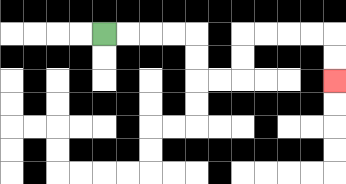{'start': '[4, 1]', 'end': '[14, 3]', 'path_directions': 'R,R,R,R,D,D,R,R,U,U,R,R,R,R,D,D', 'path_coordinates': '[[4, 1], [5, 1], [6, 1], [7, 1], [8, 1], [8, 2], [8, 3], [9, 3], [10, 3], [10, 2], [10, 1], [11, 1], [12, 1], [13, 1], [14, 1], [14, 2], [14, 3]]'}